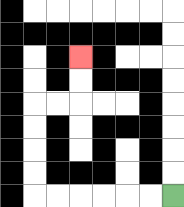{'start': '[7, 8]', 'end': '[3, 2]', 'path_directions': 'L,L,L,L,L,L,U,U,U,U,R,R,U,U', 'path_coordinates': '[[7, 8], [6, 8], [5, 8], [4, 8], [3, 8], [2, 8], [1, 8], [1, 7], [1, 6], [1, 5], [1, 4], [2, 4], [3, 4], [3, 3], [3, 2]]'}